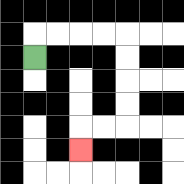{'start': '[1, 2]', 'end': '[3, 6]', 'path_directions': 'U,R,R,R,R,D,D,D,D,L,L,D', 'path_coordinates': '[[1, 2], [1, 1], [2, 1], [3, 1], [4, 1], [5, 1], [5, 2], [5, 3], [5, 4], [5, 5], [4, 5], [3, 5], [3, 6]]'}